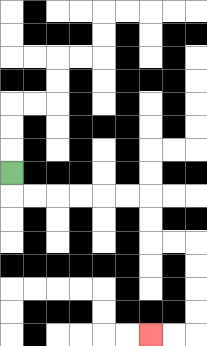{'start': '[0, 7]', 'end': '[6, 14]', 'path_directions': 'D,R,R,R,R,R,R,D,D,R,R,D,D,D,D,L,L', 'path_coordinates': '[[0, 7], [0, 8], [1, 8], [2, 8], [3, 8], [4, 8], [5, 8], [6, 8], [6, 9], [6, 10], [7, 10], [8, 10], [8, 11], [8, 12], [8, 13], [8, 14], [7, 14], [6, 14]]'}